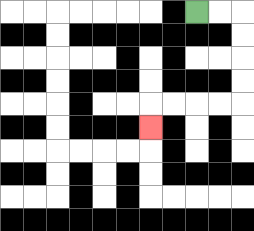{'start': '[8, 0]', 'end': '[6, 5]', 'path_directions': 'R,R,D,D,D,D,L,L,L,L,D', 'path_coordinates': '[[8, 0], [9, 0], [10, 0], [10, 1], [10, 2], [10, 3], [10, 4], [9, 4], [8, 4], [7, 4], [6, 4], [6, 5]]'}